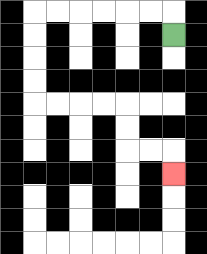{'start': '[7, 1]', 'end': '[7, 7]', 'path_directions': 'U,L,L,L,L,L,L,D,D,D,D,R,R,R,R,D,D,R,R,D', 'path_coordinates': '[[7, 1], [7, 0], [6, 0], [5, 0], [4, 0], [3, 0], [2, 0], [1, 0], [1, 1], [1, 2], [1, 3], [1, 4], [2, 4], [3, 4], [4, 4], [5, 4], [5, 5], [5, 6], [6, 6], [7, 6], [7, 7]]'}